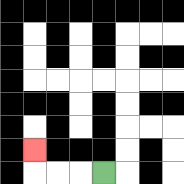{'start': '[4, 7]', 'end': '[1, 6]', 'path_directions': 'L,L,L,U', 'path_coordinates': '[[4, 7], [3, 7], [2, 7], [1, 7], [1, 6]]'}